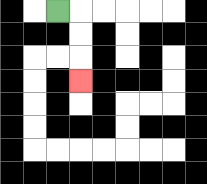{'start': '[2, 0]', 'end': '[3, 3]', 'path_directions': 'R,D,D,D', 'path_coordinates': '[[2, 0], [3, 0], [3, 1], [3, 2], [3, 3]]'}